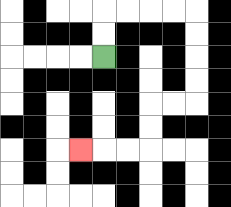{'start': '[4, 2]', 'end': '[3, 6]', 'path_directions': 'U,U,R,R,R,R,D,D,D,D,L,L,D,D,L,L,L', 'path_coordinates': '[[4, 2], [4, 1], [4, 0], [5, 0], [6, 0], [7, 0], [8, 0], [8, 1], [8, 2], [8, 3], [8, 4], [7, 4], [6, 4], [6, 5], [6, 6], [5, 6], [4, 6], [3, 6]]'}